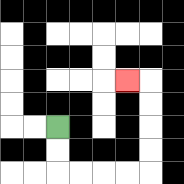{'start': '[2, 5]', 'end': '[5, 3]', 'path_directions': 'D,D,R,R,R,R,U,U,U,U,L', 'path_coordinates': '[[2, 5], [2, 6], [2, 7], [3, 7], [4, 7], [5, 7], [6, 7], [6, 6], [6, 5], [6, 4], [6, 3], [5, 3]]'}